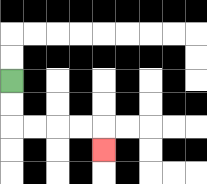{'start': '[0, 3]', 'end': '[4, 6]', 'path_directions': 'D,D,R,R,R,R,D', 'path_coordinates': '[[0, 3], [0, 4], [0, 5], [1, 5], [2, 5], [3, 5], [4, 5], [4, 6]]'}